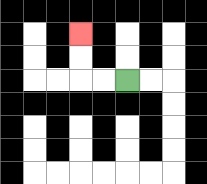{'start': '[5, 3]', 'end': '[3, 1]', 'path_directions': 'L,L,U,U', 'path_coordinates': '[[5, 3], [4, 3], [3, 3], [3, 2], [3, 1]]'}